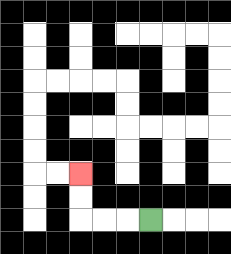{'start': '[6, 9]', 'end': '[3, 7]', 'path_directions': 'L,L,L,U,U', 'path_coordinates': '[[6, 9], [5, 9], [4, 9], [3, 9], [3, 8], [3, 7]]'}